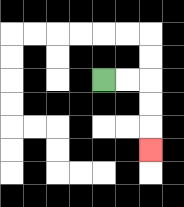{'start': '[4, 3]', 'end': '[6, 6]', 'path_directions': 'R,R,D,D,D', 'path_coordinates': '[[4, 3], [5, 3], [6, 3], [6, 4], [6, 5], [6, 6]]'}